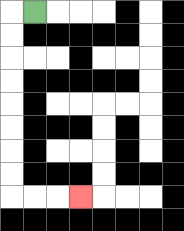{'start': '[1, 0]', 'end': '[3, 8]', 'path_directions': 'L,D,D,D,D,D,D,D,D,R,R,R', 'path_coordinates': '[[1, 0], [0, 0], [0, 1], [0, 2], [0, 3], [0, 4], [0, 5], [0, 6], [0, 7], [0, 8], [1, 8], [2, 8], [3, 8]]'}